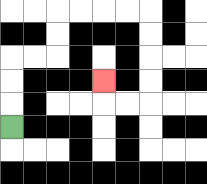{'start': '[0, 5]', 'end': '[4, 3]', 'path_directions': 'U,U,U,R,R,U,U,R,R,R,R,D,D,D,D,L,L,U', 'path_coordinates': '[[0, 5], [0, 4], [0, 3], [0, 2], [1, 2], [2, 2], [2, 1], [2, 0], [3, 0], [4, 0], [5, 0], [6, 0], [6, 1], [6, 2], [6, 3], [6, 4], [5, 4], [4, 4], [4, 3]]'}